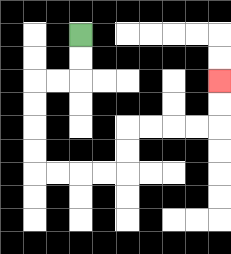{'start': '[3, 1]', 'end': '[9, 3]', 'path_directions': 'D,D,L,L,D,D,D,D,R,R,R,R,U,U,R,R,R,R,U,U', 'path_coordinates': '[[3, 1], [3, 2], [3, 3], [2, 3], [1, 3], [1, 4], [1, 5], [1, 6], [1, 7], [2, 7], [3, 7], [4, 7], [5, 7], [5, 6], [5, 5], [6, 5], [7, 5], [8, 5], [9, 5], [9, 4], [9, 3]]'}